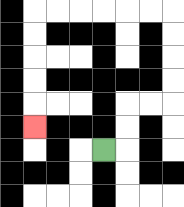{'start': '[4, 6]', 'end': '[1, 5]', 'path_directions': 'R,U,U,R,R,U,U,U,U,L,L,L,L,L,L,D,D,D,D,D', 'path_coordinates': '[[4, 6], [5, 6], [5, 5], [5, 4], [6, 4], [7, 4], [7, 3], [7, 2], [7, 1], [7, 0], [6, 0], [5, 0], [4, 0], [3, 0], [2, 0], [1, 0], [1, 1], [1, 2], [1, 3], [1, 4], [1, 5]]'}